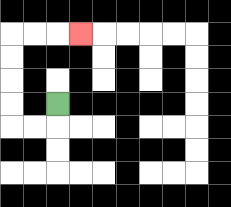{'start': '[2, 4]', 'end': '[3, 1]', 'path_directions': 'D,L,L,U,U,U,U,R,R,R', 'path_coordinates': '[[2, 4], [2, 5], [1, 5], [0, 5], [0, 4], [0, 3], [0, 2], [0, 1], [1, 1], [2, 1], [3, 1]]'}